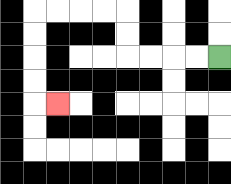{'start': '[9, 2]', 'end': '[2, 4]', 'path_directions': 'L,L,L,L,U,U,L,L,L,L,D,D,D,D,R', 'path_coordinates': '[[9, 2], [8, 2], [7, 2], [6, 2], [5, 2], [5, 1], [5, 0], [4, 0], [3, 0], [2, 0], [1, 0], [1, 1], [1, 2], [1, 3], [1, 4], [2, 4]]'}